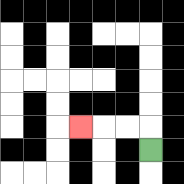{'start': '[6, 6]', 'end': '[3, 5]', 'path_directions': 'U,L,L,L', 'path_coordinates': '[[6, 6], [6, 5], [5, 5], [4, 5], [3, 5]]'}